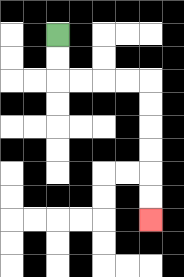{'start': '[2, 1]', 'end': '[6, 9]', 'path_directions': 'D,D,R,R,R,R,D,D,D,D,D,D', 'path_coordinates': '[[2, 1], [2, 2], [2, 3], [3, 3], [4, 3], [5, 3], [6, 3], [6, 4], [6, 5], [6, 6], [6, 7], [6, 8], [6, 9]]'}